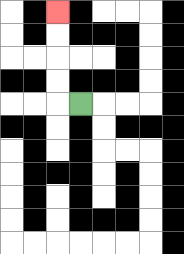{'start': '[3, 4]', 'end': '[2, 0]', 'path_directions': 'L,U,U,U,U', 'path_coordinates': '[[3, 4], [2, 4], [2, 3], [2, 2], [2, 1], [2, 0]]'}